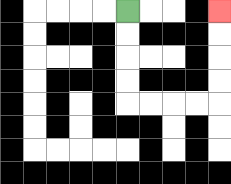{'start': '[5, 0]', 'end': '[9, 0]', 'path_directions': 'D,D,D,D,R,R,R,R,U,U,U,U', 'path_coordinates': '[[5, 0], [5, 1], [5, 2], [5, 3], [5, 4], [6, 4], [7, 4], [8, 4], [9, 4], [9, 3], [9, 2], [9, 1], [9, 0]]'}